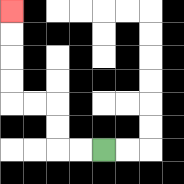{'start': '[4, 6]', 'end': '[0, 0]', 'path_directions': 'L,L,U,U,L,L,U,U,U,U', 'path_coordinates': '[[4, 6], [3, 6], [2, 6], [2, 5], [2, 4], [1, 4], [0, 4], [0, 3], [0, 2], [0, 1], [0, 0]]'}